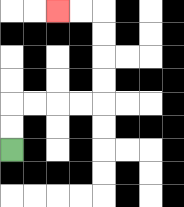{'start': '[0, 6]', 'end': '[2, 0]', 'path_directions': 'U,U,R,R,R,R,U,U,U,U,L,L', 'path_coordinates': '[[0, 6], [0, 5], [0, 4], [1, 4], [2, 4], [3, 4], [4, 4], [4, 3], [4, 2], [4, 1], [4, 0], [3, 0], [2, 0]]'}